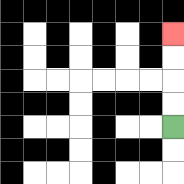{'start': '[7, 5]', 'end': '[7, 1]', 'path_directions': 'U,U,U,U', 'path_coordinates': '[[7, 5], [7, 4], [7, 3], [7, 2], [7, 1]]'}